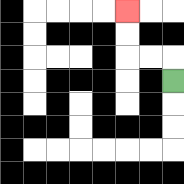{'start': '[7, 3]', 'end': '[5, 0]', 'path_directions': 'U,L,L,U,U', 'path_coordinates': '[[7, 3], [7, 2], [6, 2], [5, 2], [5, 1], [5, 0]]'}